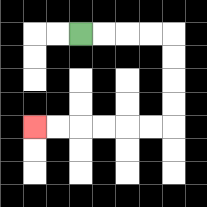{'start': '[3, 1]', 'end': '[1, 5]', 'path_directions': 'R,R,R,R,D,D,D,D,L,L,L,L,L,L', 'path_coordinates': '[[3, 1], [4, 1], [5, 1], [6, 1], [7, 1], [7, 2], [7, 3], [7, 4], [7, 5], [6, 5], [5, 5], [4, 5], [3, 5], [2, 5], [1, 5]]'}